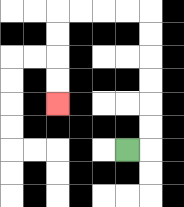{'start': '[5, 6]', 'end': '[2, 4]', 'path_directions': 'R,U,U,U,U,U,U,L,L,L,L,D,D,D,D', 'path_coordinates': '[[5, 6], [6, 6], [6, 5], [6, 4], [6, 3], [6, 2], [6, 1], [6, 0], [5, 0], [4, 0], [3, 0], [2, 0], [2, 1], [2, 2], [2, 3], [2, 4]]'}